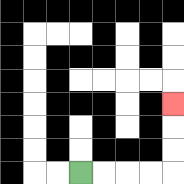{'start': '[3, 7]', 'end': '[7, 4]', 'path_directions': 'R,R,R,R,U,U,U', 'path_coordinates': '[[3, 7], [4, 7], [5, 7], [6, 7], [7, 7], [7, 6], [7, 5], [7, 4]]'}